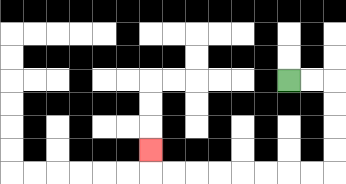{'start': '[12, 3]', 'end': '[6, 6]', 'path_directions': 'R,R,D,D,D,D,L,L,L,L,L,L,L,L,U', 'path_coordinates': '[[12, 3], [13, 3], [14, 3], [14, 4], [14, 5], [14, 6], [14, 7], [13, 7], [12, 7], [11, 7], [10, 7], [9, 7], [8, 7], [7, 7], [6, 7], [6, 6]]'}